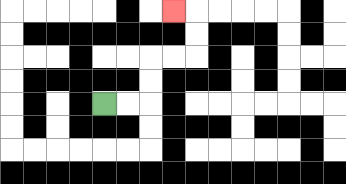{'start': '[4, 4]', 'end': '[7, 0]', 'path_directions': 'R,R,U,U,R,R,U,U,L', 'path_coordinates': '[[4, 4], [5, 4], [6, 4], [6, 3], [6, 2], [7, 2], [8, 2], [8, 1], [8, 0], [7, 0]]'}